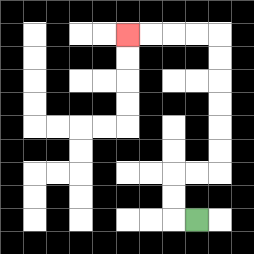{'start': '[8, 9]', 'end': '[5, 1]', 'path_directions': 'L,U,U,R,R,U,U,U,U,U,U,L,L,L,L', 'path_coordinates': '[[8, 9], [7, 9], [7, 8], [7, 7], [8, 7], [9, 7], [9, 6], [9, 5], [9, 4], [9, 3], [9, 2], [9, 1], [8, 1], [7, 1], [6, 1], [5, 1]]'}